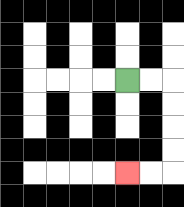{'start': '[5, 3]', 'end': '[5, 7]', 'path_directions': 'R,R,D,D,D,D,L,L', 'path_coordinates': '[[5, 3], [6, 3], [7, 3], [7, 4], [7, 5], [7, 6], [7, 7], [6, 7], [5, 7]]'}